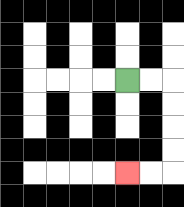{'start': '[5, 3]', 'end': '[5, 7]', 'path_directions': 'R,R,D,D,D,D,L,L', 'path_coordinates': '[[5, 3], [6, 3], [7, 3], [7, 4], [7, 5], [7, 6], [7, 7], [6, 7], [5, 7]]'}